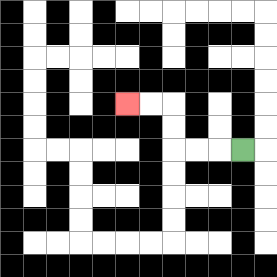{'start': '[10, 6]', 'end': '[5, 4]', 'path_directions': 'L,L,L,U,U,L,L', 'path_coordinates': '[[10, 6], [9, 6], [8, 6], [7, 6], [7, 5], [7, 4], [6, 4], [5, 4]]'}